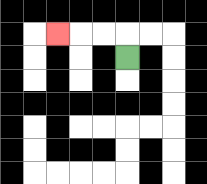{'start': '[5, 2]', 'end': '[2, 1]', 'path_directions': 'U,L,L,L', 'path_coordinates': '[[5, 2], [5, 1], [4, 1], [3, 1], [2, 1]]'}